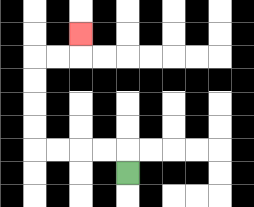{'start': '[5, 7]', 'end': '[3, 1]', 'path_directions': 'U,L,L,L,L,U,U,U,U,R,R,U', 'path_coordinates': '[[5, 7], [5, 6], [4, 6], [3, 6], [2, 6], [1, 6], [1, 5], [1, 4], [1, 3], [1, 2], [2, 2], [3, 2], [3, 1]]'}